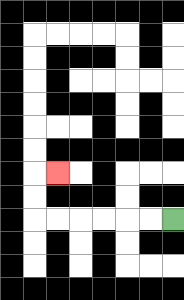{'start': '[7, 9]', 'end': '[2, 7]', 'path_directions': 'L,L,L,L,L,L,U,U,R', 'path_coordinates': '[[7, 9], [6, 9], [5, 9], [4, 9], [3, 9], [2, 9], [1, 9], [1, 8], [1, 7], [2, 7]]'}